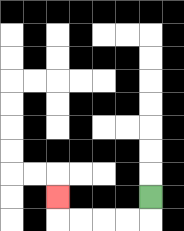{'start': '[6, 8]', 'end': '[2, 8]', 'path_directions': 'D,L,L,L,L,U', 'path_coordinates': '[[6, 8], [6, 9], [5, 9], [4, 9], [3, 9], [2, 9], [2, 8]]'}